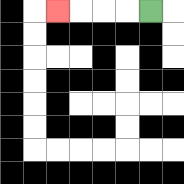{'start': '[6, 0]', 'end': '[2, 0]', 'path_directions': 'L,L,L,L', 'path_coordinates': '[[6, 0], [5, 0], [4, 0], [3, 0], [2, 0]]'}